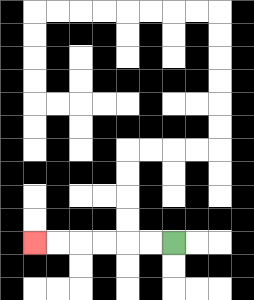{'start': '[7, 10]', 'end': '[1, 10]', 'path_directions': 'L,L,L,L,L,L', 'path_coordinates': '[[7, 10], [6, 10], [5, 10], [4, 10], [3, 10], [2, 10], [1, 10]]'}